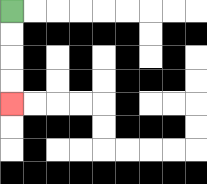{'start': '[0, 0]', 'end': '[0, 4]', 'path_directions': 'D,D,D,D', 'path_coordinates': '[[0, 0], [0, 1], [0, 2], [0, 3], [0, 4]]'}